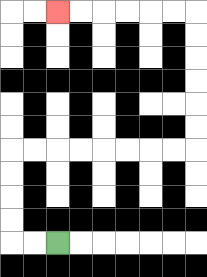{'start': '[2, 10]', 'end': '[2, 0]', 'path_directions': 'L,L,U,U,U,U,R,R,R,R,R,R,R,R,U,U,U,U,U,U,L,L,L,L,L,L', 'path_coordinates': '[[2, 10], [1, 10], [0, 10], [0, 9], [0, 8], [0, 7], [0, 6], [1, 6], [2, 6], [3, 6], [4, 6], [5, 6], [6, 6], [7, 6], [8, 6], [8, 5], [8, 4], [8, 3], [8, 2], [8, 1], [8, 0], [7, 0], [6, 0], [5, 0], [4, 0], [3, 0], [2, 0]]'}